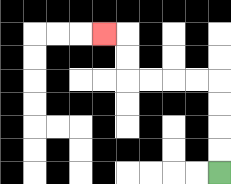{'start': '[9, 7]', 'end': '[4, 1]', 'path_directions': 'U,U,U,U,L,L,L,L,U,U,L', 'path_coordinates': '[[9, 7], [9, 6], [9, 5], [9, 4], [9, 3], [8, 3], [7, 3], [6, 3], [5, 3], [5, 2], [5, 1], [4, 1]]'}